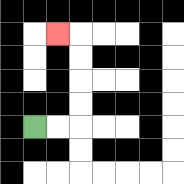{'start': '[1, 5]', 'end': '[2, 1]', 'path_directions': 'R,R,U,U,U,U,L', 'path_coordinates': '[[1, 5], [2, 5], [3, 5], [3, 4], [3, 3], [3, 2], [3, 1], [2, 1]]'}